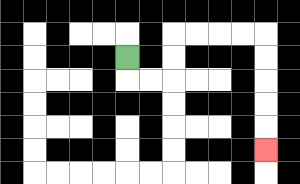{'start': '[5, 2]', 'end': '[11, 6]', 'path_directions': 'D,R,R,U,U,R,R,R,R,D,D,D,D,D', 'path_coordinates': '[[5, 2], [5, 3], [6, 3], [7, 3], [7, 2], [7, 1], [8, 1], [9, 1], [10, 1], [11, 1], [11, 2], [11, 3], [11, 4], [11, 5], [11, 6]]'}